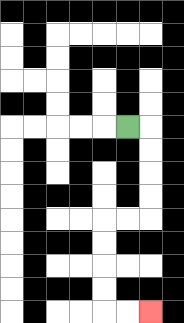{'start': '[5, 5]', 'end': '[6, 13]', 'path_directions': 'R,D,D,D,D,L,L,D,D,D,D,R,R', 'path_coordinates': '[[5, 5], [6, 5], [6, 6], [6, 7], [6, 8], [6, 9], [5, 9], [4, 9], [4, 10], [4, 11], [4, 12], [4, 13], [5, 13], [6, 13]]'}